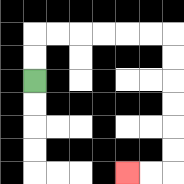{'start': '[1, 3]', 'end': '[5, 7]', 'path_directions': 'U,U,R,R,R,R,R,R,D,D,D,D,D,D,L,L', 'path_coordinates': '[[1, 3], [1, 2], [1, 1], [2, 1], [3, 1], [4, 1], [5, 1], [6, 1], [7, 1], [7, 2], [7, 3], [7, 4], [7, 5], [7, 6], [7, 7], [6, 7], [5, 7]]'}